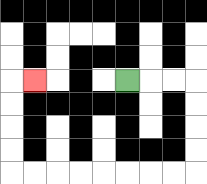{'start': '[5, 3]', 'end': '[1, 3]', 'path_directions': 'R,R,R,D,D,D,D,L,L,L,L,L,L,L,L,U,U,U,U,R', 'path_coordinates': '[[5, 3], [6, 3], [7, 3], [8, 3], [8, 4], [8, 5], [8, 6], [8, 7], [7, 7], [6, 7], [5, 7], [4, 7], [3, 7], [2, 7], [1, 7], [0, 7], [0, 6], [0, 5], [0, 4], [0, 3], [1, 3]]'}